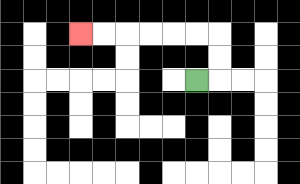{'start': '[8, 3]', 'end': '[3, 1]', 'path_directions': 'R,U,U,L,L,L,L,L,L', 'path_coordinates': '[[8, 3], [9, 3], [9, 2], [9, 1], [8, 1], [7, 1], [6, 1], [5, 1], [4, 1], [3, 1]]'}